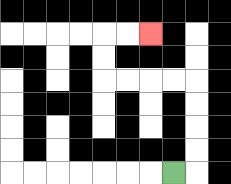{'start': '[7, 7]', 'end': '[6, 1]', 'path_directions': 'R,U,U,U,U,L,L,L,L,U,U,R,R', 'path_coordinates': '[[7, 7], [8, 7], [8, 6], [8, 5], [8, 4], [8, 3], [7, 3], [6, 3], [5, 3], [4, 3], [4, 2], [4, 1], [5, 1], [6, 1]]'}